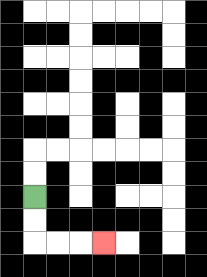{'start': '[1, 8]', 'end': '[4, 10]', 'path_directions': 'D,D,R,R,R', 'path_coordinates': '[[1, 8], [1, 9], [1, 10], [2, 10], [3, 10], [4, 10]]'}